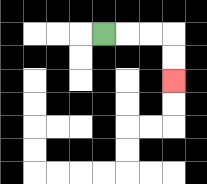{'start': '[4, 1]', 'end': '[7, 3]', 'path_directions': 'R,R,R,D,D', 'path_coordinates': '[[4, 1], [5, 1], [6, 1], [7, 1], [7, 2], [7, 3]]'}